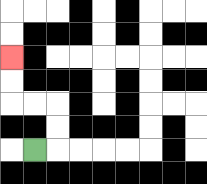{'start': '[1, 6]', 'end': '[0, 2]', 'path_directions': 'R,U,U,L,L,U,U', 'path_coordinates': '[[1, 6], [2, 6], [2, 5], [2, 4], [1, 4], [0, 4], [0, 3], [0, 2]]'}